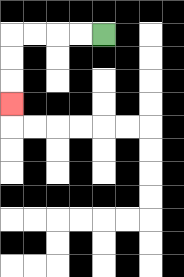{'start': '[4, 1]', 'end': '[0, 4]', 'path_directions': 'L,L,L,L,D,D,D', 'path_coordinates': '[[4, 1], [3, 1], [2, 1], [1, 1], [0, 1], [0, 2], [0, 3], [0, 4]]'}